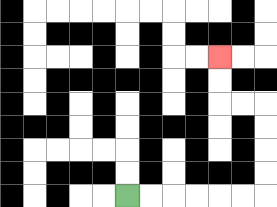{'start': '[5, 8]', 'end': '[9, 2]', 'path_directions': 'R,R,R,R,R,R,U,U,U,U,L,L,U,U', 'path_coordinates': '[[5, 8], [6, 8], [7, 8], [8, 8], [9, 8], [10, 8], [11, 8], [11, 7], [11, 6], [11, 5], [11, 4], [10, 4], [9, 4], [9, 3], [9, 2]]'}